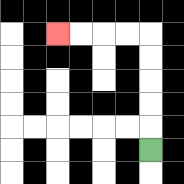{'start': '[6, 6]', 'end': '[2, 1]', 'path_directions': 'U,U,U,U,U,L,L,L,L', 'path_coordinates': '[[6, 6], [6, 5], [6, 4], [6, 3], [6, 2], [6, 1], [5, 1], [4, 1], [3, 1], [2, 1]]'}